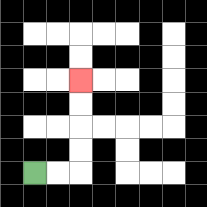{'start': '[1, 7]', 'end': '[3, 3]', 'path_directions': 'R,R,U,U,U,U', 'path_coordinates': '[[1, 7], [2, 7], [3, 7], [3, 6], [3, 5], [3, 4], [3, 3]]'}